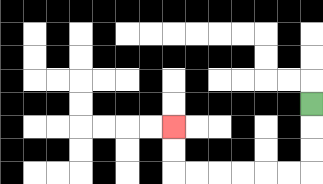{'start': '[13, 4]', 'end': '[7, 5]', 'path_directions': 'D,D,D,L,L,L,L,L,L,U,U', 'path_coordinates': '[[13, 4], [13, 5], [13, 6], [13, 7], [12, 7], [11, 7], [10, 7], [9, 7], [8, 7], [7, 7], [7, 6], [7, 5]]'}